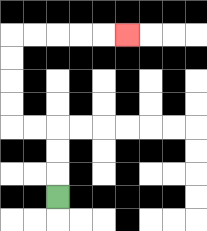{'start': '[2, 8]', 'end': '[5, 1]', 'path_directions': 'U,U,U,L,L,U,U,U,U,R,R,R,R,R', 'path_coordinates': '[[2, 8], [2, 7], [2, 6], [2, 5], [1, 5], [0, 5], [0, 4], [0, 3], [0, 2], [0, 1], [1, 1], [2, 1], [3, 1], [4, 1], [5, 1]]'}